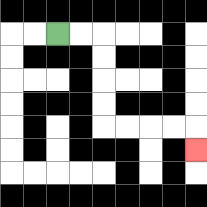{'start': '[2, 1]', 'end': '[8, 6]', 'path_directions': 'R,R,D,D,D,D,R,R,R,R,D', 'path_coordinates': '[[2, 1], [3, 1], [4, 1], [4, 2], [4, 3], [4, 4], [4, 5], [5, 5], [6, 5], [7, 5], [8, 5], [8, 6]]'}